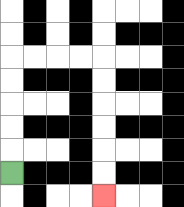{'start': '[0, 7]', 'end': '[4, 8]', 'path_directions': 'U,U,U,U,U,R,R,R,R,D,D,D,D,D,D', 'path_coordinates': '[[0, 7], [0, 6], [0, 5], [0, 4], [0, 3], [0, 2], [1, 2], [2, 2], [3, 2], [4, 2], [4, 3], [4, 4], [4, 5], [4, 6], [4, 7], [4, 8]]'}